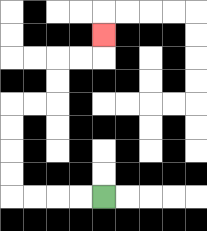{'start': '[4, 8]', 'end': '[4, 1]', 'path_directions': 'L,L,L,L,U,U,U,U,R,R,U,U,R,R,U', 'path_coordinates': '[[4, 8], [3, 8], [2, 8], [1, 8], [0, 8], [0, 7], [0, 6], [0, 5], [0, 4], [1, 4], [2, 4], [2, 3], [2, 2], [3, 2], [4, 2], [4, 1]]'}